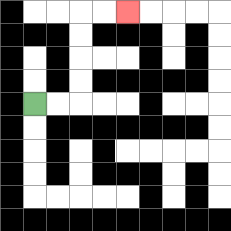{'start': '[1, 4]', 'end': '[5, 0]', 'path_directions': 'R,R,U,U,U,U,R,R', 'path_coordinates': '[[1, 4], [2, 4], [3, 4], [3, 3], [3, 2], [3, 1], [3, 0], [4, 0], [5, 0]]'}